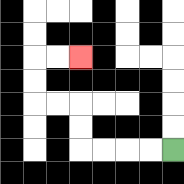{'start': '[7, 6]', 'end': '[3, 2]', 'path_directions': 'L,L,L,L,U,U,L,L,U,U,R,R', 'path_coordinates': '[[7, 6], [6, 6], [5, 6], [4, 6], [3, 6], [3, 5], [3, 4], [2, 4], [1, 4], [1, 3], [1, 2], [2, 2], [3, 2]]'}